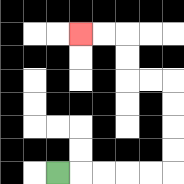{'start': '[2, 7]', 'end': '[3, 1]', 'path_directions': 'R,R,R,R,R,U,U,U,U,L,L,U,U,L,L', 'path_coordinates': '[[2, 7], [3, 7], [4, 7], [5, 7], [6, 7], [7, 7], [7, 6], [7, 5], [7, 4], [7, 3], [6, 3], [5, 3], [5, 2], [5, 1], [4, 1], [3, 1]]'}